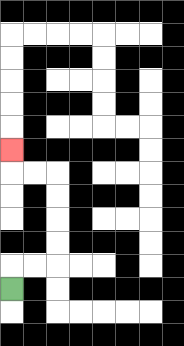{'start': '[0, 12]', 'end': '[0, 6]', 'path_directions': 'U,R,R,U,U,U,U,L,L,U', 'path_coordinates': '[[0, 12], [0, 11], [1, 11], [2, 11], [2, 10], [2, 9], [2, 8], [2, 7], [1, 7], [0, 7], [0, 6]]'}